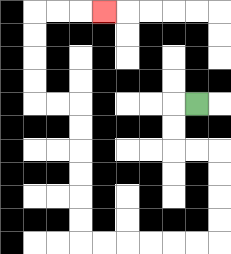{'start': '[8, 4]', 'end': '[4, 0]', 'path_directions': 'L,D,D,R,R,D,D,D,D,L,L,L,L,L,L,U,U,U,U,U,U,L,L,U,U,U,U,R,R,R', 'path_coordinates': '[[8, 4], [7, 4], [7, 5], [7, 6], [8, 6], [9, 6], [9, 7], [9, 8], [9, 9], [9, 10], [8, 10], [7, 10], [6, 10], [5, 10], [4, 10], [3, 10], [3, 9], [3, 8], [3, 7], [3, 6], [3, 5], [3, 4], [2, 4], [1, 4], [1, 3], [1, 2], [1, 1], [1, 0], [2, 0], [3, 0], [4, 0]]'}